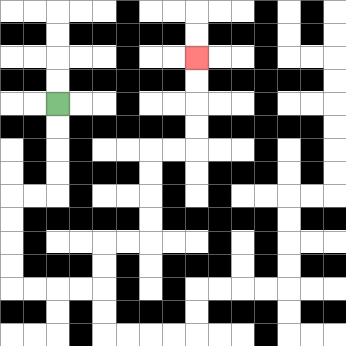{'start': '[2, 4]', 'end': '[8, 2]', 'path_directions': 'D,D,D,D,L,L,D,D,D,D,R,R,R,R,U,U,R,R,U,U,U,U,R,R,U,U,U,U', 'path_coordinates': '[[2, 4], [2, 5], [2, 6], [2, 7], [2, 8], [1, 8], [0, 8], [0, 9], [0, 10], [0, 11], [0, 12], [1, 12], [2, 12], [3, 12], [4, 12], [4, 11], [4, 10], [5, 10], [6, 10], [6, 9], [6, 8], [6, 7], [6, 6], [7, 6], [8, 6], [8, 5], [8, 4], [8, 3], [8, 2]]'}